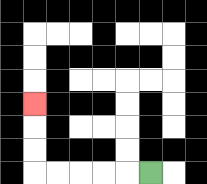{'start': '[6, 7]', 'end': '[1, 4]', 'path_directions': 'L,L,L,L,L,U,U,U', 'path_coordinates': '[[6, 7], [5, 7], [4, 7], [3, 7], [2, 7], [1, 7], [1, 6], [1, 5], [1, 4]]'}